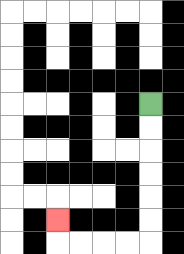{'start': '[6, 4]', 'end': '[2, 9]', 'path_directions': 'D,D,D,D,D,D,L,L,L,L,U', 'path_coordinates': '[[6, 4], [6, 5], [6, 6], [6, 7], [6, 8], [6, 9], [6, 10], [5, 10], [4, 10], [3, 10], [2, 10], [2, 9]]'}